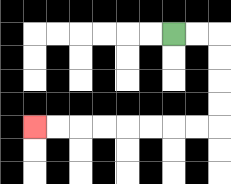{'start': '[7, 1]', 'end': '[1, 5]', 'path_directions': 'R,R,D,D,D,D,L,L,L,L,L,L,L,L', 'path_coordinates': '[[7, 1], [8, 1], [9, 1], [9, 2], [9, 3], [9, 4], [9, 5], [8, 5], [7, 5], [6, 5], [5, 5], [4, 5], [3, 5], [2, 5], [1, 5]]'}